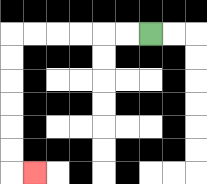{'start': '[6, 1]', 'end': '[1, 7]', 'path_directions': 'L,L,L,L,L,L,D,D,D,D,D,D,R', 'path_coordinates': '[[6, 1], [5, 1], [4, 1], [3, 1], [2, 1], [1, 1], [0, 1], [0, 2], [0, 3], [0, 4], [0, 5], [0, 6], [0, 7], [1, 7]]'}